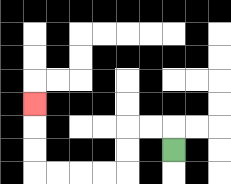{'start': '[7, 6]', 'end': '[1, 4]', 'path_directions': 'U,L,L,D,D,L,L,L,L,U,U,U', 'path_coordinates': '[[7, 6], [7, 5], [6, 5], [5, 5], [5, 6], [5, 7], [4, 7], [3, 7], [2, 7], [1, 7], [1, 6], [1, 5], [1, 4]]'}